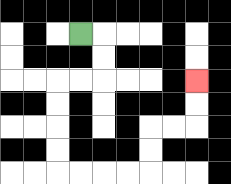{'start': '[3, 1]', 'end': '[8, 3]', 'path_directions': 'R,D,D,L,L,D,D,D,D,R,R,R,R,U,U,R,R,U,U', 'path_coordinates': '[[3, 1], [4, 1], [4, 2], [4, 3], [3, 3], [2, 3], [2, 4], [2, 5], [2, 6], [2, 7], [3, 7], [4, 7], [5, 7], [6, 7], [6, 6], [6, 5], [7, 5], [8, 5], [8, 4], [8, 3]]'}